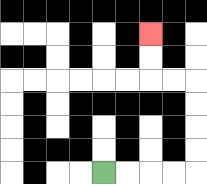{'start': '[4, 7]', 'end': '[6, 1]', 'path_directions': 'R,R,R,R,U,U,U,U,L,L,U,U', 'path_coordinates': '[[4, 7], [5, 7], [6, 7], [7, 7], [8, 7], [8, 6], [8, 5], [8, 4], [8, 3], [7, 3], [6, 3], [6, 2], [6, 1]]'}